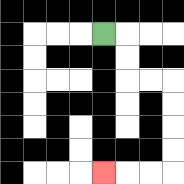{'start': '[4, 1]', 'end': '[4, 7]', 'path_directions': 'R,D,D,R,R,D,D,D,D,L,L,L', 'path_coordinates': '[[4, 1], [5, 1], [5, 2], [5, 3], [6, 3], [7, 3], [7, 4], [7, 5], [7, 6], [7, 7], [6, 7], [5, 7], [4, 7]]'}